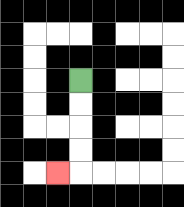{'start': '[3, 3]', 'end': '[2, 7]', 'path_directions': 'D,D,D,D,L', 'path_coordinates': '[[3, 3], [3, 4], [3, 5], [3, 6], [3, 7], [2, 7]]'}